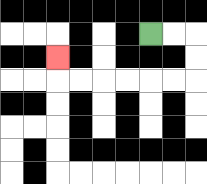{'start': '[6, 1]', 'end': '[2, 2]', 'path_directions': 'R,R,D,D,L,L,L,L,L,L,U', 'path_coordinates': '[[6, 1], [7, 1], [8, 1], [8, 2], [8, 3], [7, 3], [6, 3], [5, 3], [4, 3], [3, 3], [2, 3], [2, 2]]'}